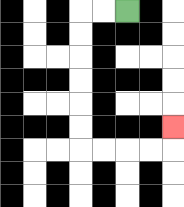{'start': '[5, 0]', 'end': '[7, 5]', 'path_directions': 'L,L,D,D,D,D,D,D,R,R,R,R,U', 'path_coordinates': '[[5, 0], [4, 0], [3, 0], [3, 1], [3, 2], [3, 3], [3, 4], [3, 5], [3, 6], [4, 6], [5, 6], [6, 6], [7, 6], [7, 5]]'}